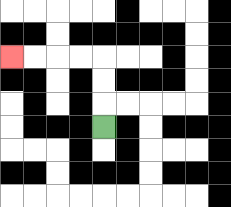{'start': '[4, 5]', 'end': '[0, 2]', 'path_directions': 'U,U,U,L,L,L,L', 'path_coordinates': '[[4, 5], [4, 4], [4, 3], [4, 2], [3, 2], [2, 2], [1, 2], [0, 2]]'}